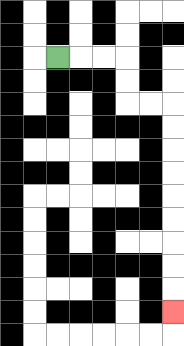{'start': '[2, 2]', 'end': '[7, 13]', 'path_directions': 'R,R,R,D,D,R,R,D,D,D,D,D,D,D,D,D', 'path_coordinates': '[[2, 2], [3, 2], [4, 2], [5, 2], [5, 3], [5, 4], [6, 4], [7, 4], [7, 5], [7, 6], [7, 7], [7, 8], [7, 9], [7, 10], [7, 11], [7, 12], [7, 13]]'}